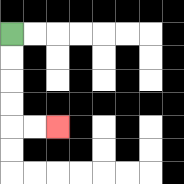{'start': '[0, 1]', 'end': '[2, 5]', 'path_directions': 'D,D,D,D,R,R', 'path_coordinates': '[[0, 1], [0, 2], [0, 3], [0, 4], [0, 5], [1, 5], [2, 5]]'}